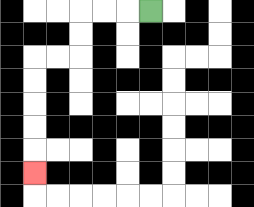{'start': '[6, 0]', 'end': '[1, 7]', 'path_directions': 'L,L,L,D,D,L,L,D,D,D,D,D', 'path_coordinates': '[[6, 0], [5, 0], [4, 0], [3, 0], [3, 1], [3, 2], [2, 2], [1, 2], [1, 3], [1, 4], [1, 5], [1, 6], [1, 7]]'}